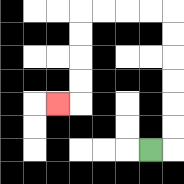{'start': '[6, 6]', 'end': '[2, 4]', 'path_directions': 'R,U,U,U,U,U,U,L,L,L,L,D,D,D,D,L', 'path_coordinates': '[[6, 6], [7, 6], [7, 5], [7, 4], [7, 3], [7, 2], [7, 1], [7, 0], [6, 0], [5, 0], [4, 0], [3, 0], [3, 1], [3, 2], [3, 3], [3, 4], [2, 4]]'}